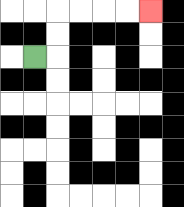{'start': '[1, 2]', 'end': '[6, 0]', 'path_directions': 'R,U,U,R,R,R,R', 'path_coordinates': '[[1, 2], [2, 2], [2, 1], [2, 0], [3, 0], [4, 0], [5, 0], [6, 0]]'}